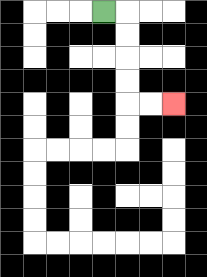{'start': '[4, 0]', 'end': '[7, 4]', 'path_directions': 'R,D,D,D,D,R,R', 'path_coordinates': '[[4, 0], [5, 0], [5, 1], [5, 2], [5, 3], [5, 4], [6, 4], [7, 4]]'}